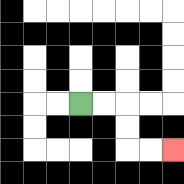{'start': '[3, 4]', 'end': '[7, 6]', 'path_directions': 'R,R,D,D,R,R', 'path_coordinates': '[[3, 4], [4, 4], [5, 4], [5, 5], [5, 6], [6, 6], [7, 6]]'}